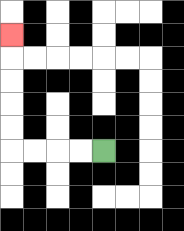{'start': '[4, 6]', 'end': '[0, 1]', 'path_directions': 'L,L,L,L,U,U,U,U,U', 'path_coordinates': '[[4, 6], [3, 6], [2, 6], [1, 6], [0, 6], [0, 5], [0, 4], [0, 3], [0, 2], [0, 1]]'}